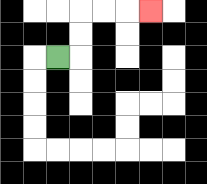{'start': '[2, 2]', 'end': '[6, 0]', 'path_directions': 'R,U,U,R,R,R', 'path_coordinates': '[[2, 2], [3, 2], [3, 1], [3, 0], [4, 0], [5, 0], [6, 0]]'}